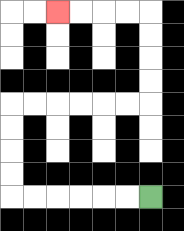{'start': '[6, 8]', 'end': '[2, 0]', 'path_directions': 'L,L,L,L,L,L,U,U,U,U,R,R,R,R,R,R,U,U,U,U,L,L,L,L', 'path_coordinates': '[[6, 8], [5, 8], [4, 8], [3, 8], [2, 8], [1, 8], [0, 8], [0, 7], [0, 6], [0, 5], [0, 4], [1, 4], [2, 4], [3, 4], [4, 4], [5, 4], [6, 4], [6, 3], [6, 2], [6, 1], [6, 0], [5, 0], [4, 0], [3, 0], [2, 0]]'}